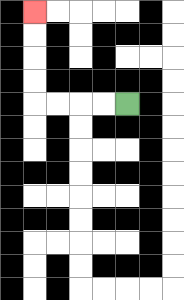{'start': '[5, 4]', 'end': '[1, 0]', 'path_directions': 'L,L,L,L,U,U,U,U', 'path_coordinates': '[[5, 4], [4, 4], [3, 4], [2, 4], [1, 4], [1, 3], [1, 2], [1, 1], [1, 0]]'}